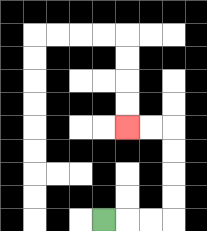{'start': '[4, 9]', 'end': '[5, 5]', 'path_directions': 'R,R,R,U,U,U,U,L,L', 'path_coordinates': '[[4, 9], [5, 9], [6, 9], [7, 9], [7, 8], [7, 7], [7, 6], [7, 5], [6, 5], [5, 5]]'}